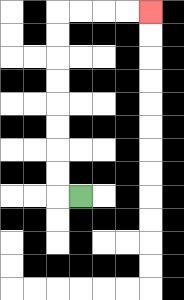{'start': '[3, 8]', 'end': '[6, 0]', 'path_directions': 'L,U,U,U,U,U,U,U,U,R,R,R,R', 'path_coordinates': '[[3, 8], [2, 8], [2, 7], [2, 6], [2, 5], [2, 4], [2, 3], [2, 2], [2, 1], [2, 0], [3, 0], [4, 0], [5, 0], [6, 0]]'}